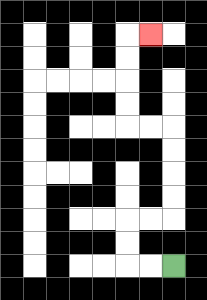{'start': '[7, 11]', 'end': '[6, 1]', 'path_directions': 'L,L,U,U,R,R,U,U,U,U,L,L,U,U,U,U,R', 'path_coordinates': '[[7, 11], [6, 11], [5, 11], [5, 10], [5, 9], [6, 9], [7, 9], [7, 8], [7, 7], [7, 6], [7, 5], [6, 5], [5, 5], [5, 4], [5, 3], [5, 2], [5, 1], [6, 1]]'}